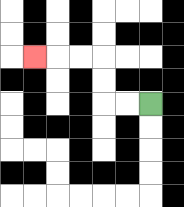{'start': '[6, 4]', 'end': '[1, 2]', 'path_directions': 'L,L,U,U,L,L,L', 'path_coordinates': '[[6, 4], [5, 4], [4, 4], [4, 3], [4, 2], [3, 2], [2, 2], [1, 2]]'}